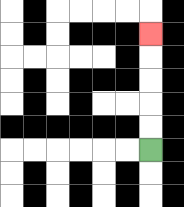{'start': '[6, 6]', 'end': '[6, 1]', 'path_directions': 'U,U,U,U,U', 'path_coordinates': '[[6, 6], [6, 5], [6, 4], [6, 3], [6, 2], [6, 1]]'}